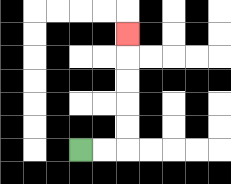{'start': '[3, 6]', 'end': '[5, 1]', 'path_directions': 'R,R,U,U,U,U,U', 'path_coordinates': '[[3, 6], [4, 6], [5, 6], [5, 5], [5, 4], [5, 3], [5, 2], [5, 1]]'}